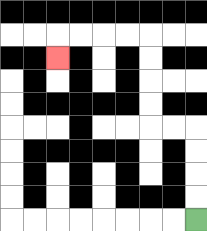{'start': '[8, 9]', 'end': '[2, 2]', 'path_directions': 'U,U,U,U,L,L,U,U,U,U,L,L,L,L,D', 'path_coordinates': '[[8, 9], [8, 8], [8, 7], [8, 6], [8, 5], [7, 5], [6, 5], [6, 4], [6, 3], [6, 2], [6, 1], [5, 1], [4, 1], [3, 1], [2, 1], [2, 2]]'}